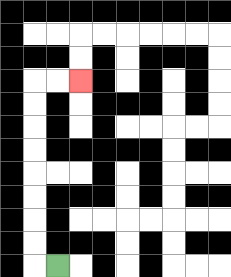{'start': '[2, 11]', 'end': '[3, 3]', 'path_directions': 'L,U,U,U,U,U,U,U,U,R,R', 'path_coordinates': '[[2, 11], [1, 11], [1, 10], [1, 9], [1, 8], [1, 7], [1, 6], [1, 5], [1, 4], [1, 3], [2, 3], [3, 3]]'}